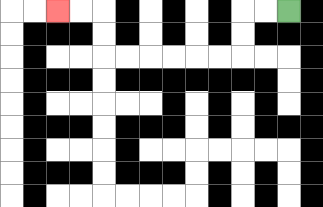{'start': '[12, 0]', 'end': '[2, 0]', 'path_directions': 'L,L,D,D,L,L,L,L,L,L,U,U,L,L', 'path_coordinates': '[[12, 0], [11, 0], [10, 0], [10, 1], [10, 2], [9, 2], [8, 2], [7, 2], [6, 2], [5, 2], [4, 2], [4, 1], [4, 0], [3, 0], [2, 0]]'}